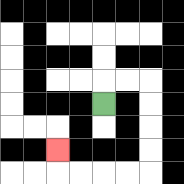{'start': '[4, 4]', 'end': '[2, 6]', 'path_directions': 'U,R,R,D,D,D,D,L,L,L,L,U', 'path_coordinates': '[[4, 4], [4, 3], [5, 3], [6, 3], [6, 4], [6, 5], [6, 6], [6, 7], [5, 7], [4, 7], [3, 7], [2, 7], [2, 6]]'}